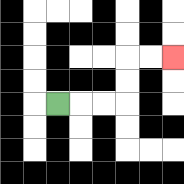{'start': '[2, 4]', 'end': '[7, 2]', 'path_directions': 'R,R,R,U,U,R,R', 'path_coordinates': '[[2, 4], [3, 4], [4, 4], [5, 4], [5, 3], [5, 2], [6, 2], [7, 2]]'}